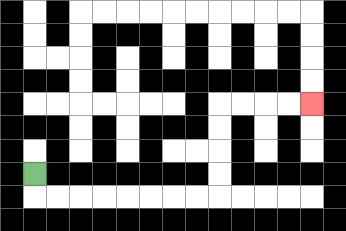{'start': '[1, 7]', 'end': '[13, 4]', 'path_directions': 'D,R,R,R,R,R,R,R,R,U,U,U,U,R,R,R,R', 'path_coordinates': '[[1, 7], [1, 8], [2, 8], [3, 8], [4, 8], [5, 8], [6, 8], [7, 8], [8, 8], [9, 8], [9, 7], [9, 6], [9, 5], [9, 4], [10, 4], [11, 4], [12, 4], [13, 4]]'}